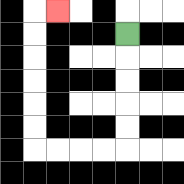{'start': '[5, 1]', 'end': '[2, 0]', 'path_directions': 'D,D,D,D,D,L,L,L,L,U,U,U,U,U,U,R', 'path_coordinates': '[[5, 1], [5, 2], [5, 3], [5, 4], [5, 5], [5, 6], [4, 6], [3, 6], [2, 6], [1, 6], [1, 5], [1, 4], [1, 3], [1, 2], [1, 1], [1, 0], [2, 0]]'}